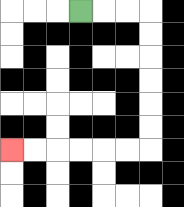{'start': '[3, 0]', 'end': '[0, 6]', 'path_directions': 'R,R,R,D,D,D,D,D,D,L,L,L,L,L,L', 'path_coordinates': '[[3, 0], [4, 0], [5, 0], [6, 0], [6, 1], [6, 2], [6, 3], [6, 4], [6, 5], [6, 6], [5, 6], [4, 6], [3, 6], [2, 6], [1, 6], [0, 6]]'}